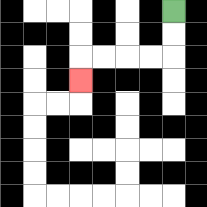{'start': '[7, 0]', 'end': '[3, 3]', 'path_directions': 'D,D,L,L,L,L,D', 'path_coordinates': '[[7, 0], [7, 1], [7, 2], [6, 2], [5, 2], [4, 2], [3, 2], [3, 3]]'}